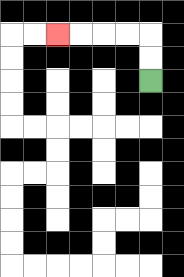{'start': '[6, 3]', 'end': '[2, 1]', 'path_directions': 'U,U,L,L,L,L', 'path_coordinates': '[[6, 3], [6, 2], [6, 1], [5, 1], [4, 1], [3, 1], [2, 1]]'}